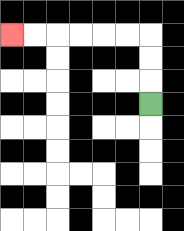{'start': '[6, 4]', 'end': '[0, 1]', 'path_directions': 'U,U,U,L,L,L,L,L,L', 'path_coordinates': '[[6, 4], [6, 3], [6, 2], [6, 1], [5, 1], [4, 1], [3, 1], [2, 1], [1, 1], [0, 1]]'}